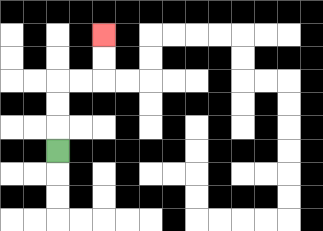{'start': '[2, 6]', 'end': '[4, 1]', 'path_directions': 'U,U,U,R,R,U,U', 'path_coordinates': '[[2, 6], [2, 5], [2, 4], [2, 3], [3, 3], [4, 3], [4, 2], [4, 1]]'}